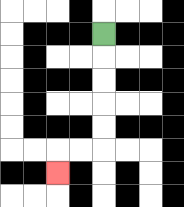{'start': '[4, 1]', 'end': '[2, 7]', 'path_directions': 'D,D,D,D,D,L,L,D', 'path_coordinates': '[[4, 1], [4, 2], [4, 3], [4, 4], [4, 5], [4, 6], [3, 6], [2, 6], [2, 7]]'}